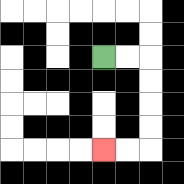{'start': '[4, 2]', 'end': '[4, 6]', 'path_directions': 'R,R,D,D,D,D,L,L', 'path_coordinates': '[[4, 2], [5, 2], [6, 2], [6, 3], [6, 4], [6, 5], [6, 6], [5, 6], [4, 6]]'}